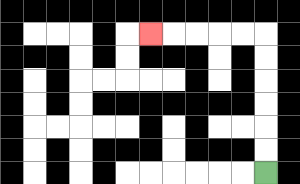{'start': '[11, 7]', 'end': '[6, 1]', 'path_directions': 'U,U,U,U,U,U,L,L,L,L,L', 'path_coordinates': '[[11, 7], [11, 6], [11, 5], [11, 4], [11, 3], [11, 2], [11, 1], [10, 1], [9, 1], [8, 1], [7, 1], [6, 1]]'}